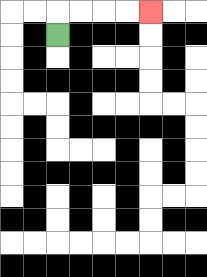{'start': '[2, 1]', 'end': '[6, 0]', 'path_directions': 'U,R,R,R,R', 'path_coordinates': '[[2, 1], [2, 0], [3, 0], [4, 0], [5, 0], [6, 0]]'}